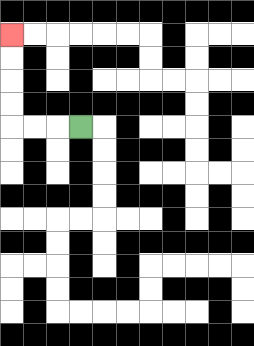{'start': '[3, 5]', 'end': '[0, 1]', 'path_directions': 'L,L,L,U,U,U,U', 'path_coordinates': '[[3, 5], [2, 5], [1, 5], [0, 5], [0, 4], [0, 3], [0, 2], [0, 1]]'}